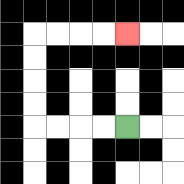{'start': '[5, 5]', 'end': '[5, 1]', 'path_directions': 'L,L,L,L,U,U,U,U,R,R,R,R', 'path_coordinates': '[[5, 5], [4, 5], [3, 5], [2, 5], [1, 5], [1, 4], [1, 3], [1, 2], [1, 1], [2, 1], [3, 1], [4, 1], [5, 1]]'}